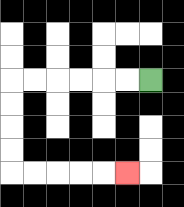{'start': '[6, 3]', 'end': '[5, 7]', 'path_directions': 'L,L,L,L,L,L,D,D,D,D,R,R,R,R,R', 'path_coordinates': '[[6, 3], [5, 3], [4, 3], [3, 3], [2, 3], [1, 3], [0, 3], [0, 4], [0, 5], [0, 6], [0, 7], [1, 7], [2, 7], [3, 7], [4, 7], [5, 7]]'}